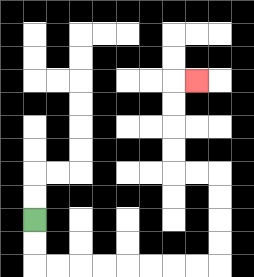{'start': '[1, 9]', 'end': '[8, 3]', 'path_directions': 'D,D,R,R,R,R,R,R,R,R,U,U,U,U,L,L,U,U,U,U,R', 'path_coordinates': '[[1, 9], [1, 10], [1, 11], [2, 11], [3, 11], [4, 11], [5, 11], [6, 11], [7, 11], [8, 11], [9, 11], [9, 10], [9, 9], [9, 8], [9, 7], [8, 7], [7, 7], [7, 6], [7, 5], [7, 4], [7, 3], [8, 3]]'}